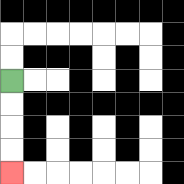{'start': '[0, 3]', 'end': '[0, 7]', 'path_directions': 'D,D,D,D', 'path_coordinates': '[[0, 3], [0, 4], [0, 5], [0, 6], [0, 7]]'}